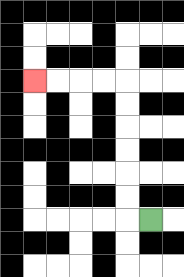{'start': '[6, 9]', 'end': '[1, 3]', 'path_directions': 'L,U,U,U,U,U,U,L,L,L,L', 'path_coordinates': '[[6, 9], [5, 9], [5, 8], [5, 7], [5, 6], [5, 5], [5, 4], [5, 3], [4, 3], [3, 3], [2, 3], [1, 3]]'}